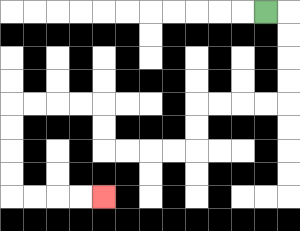{'start': '[11, 0]', 'end': '[4, 8]', 'path_directions': 'R,D,D,D,D,L,L,L,L,D,D,L,L,L,L,U,U,L,L,L,L,D,D,D,D,R,R,R,R', 'path_coordinates': '[[11, 0], [12, 0], [12, 1], [12, 2], [12, 3], [12, 4], [11, 4], [10, 4], [9, 4], [8, 4], [8, 5], [8, 6], [7, 6], [6, 6], [5, 6], [4, 6], [4, 5], [4, 4], [3, 4], [2, 4], [1, 4], [0, 4], [0, 5], [0, 6], [0, 7], [0, 8], [1, 8], [2, 8], [3, 8], [4, 8]]'}